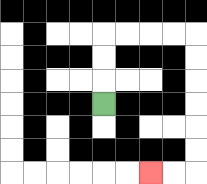{'start': '[4, 4]', 'end': '[6, 7]', 'path_directions': 'U,U,U,R,R,R,R,D,D,D,D,D,D,L,L', 'path_coordinates': '[[4, 4], [4, 3], [4, 2], [4, 1], [5, 1], [6, 1], [7, 1], [8, 1], [8, 2], [8, 3], [8, 4], [8, 5], [8, 6], [8, 7], [7, 7], [6, 7]]'}